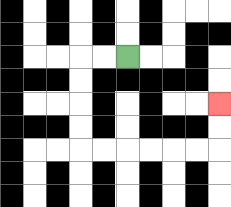{'start': '[5, 2]', 'end': '[9, 4]', 'path_directions': 'L,L,D,D,D,D,R,R,R,R,R,R,U,U', 'path_coordinates': '[[5, 2], [4, 2], [3, 2], [3, 3], [3, 4], [3, 5], [3, 6], [4, 6], [5, 6], [6, 6], [7, 6], [8, 6], [9, 6], [9, 5], [9, 4]]'}